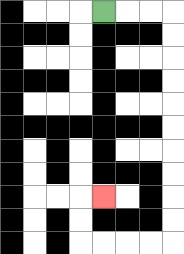{'start': '[4, 0]', 'end': '[4, 8]', 'path_directions': 'R,R,R,D,D,D,D,D,D,D,D,D,D,L,L,L,L,U,U,R', 'path_coordinates': '[[4, 0], [5, 0], [6, 0], [7, 0], [7, 1], [7, 2], [7, 3], [7, 4], [7, 5], [7, 6], [7, 7], [7, 8], [7, 9], [7, 10], [6, 10], [5, 10], [4, 10], [3, 10], [3, 9], [3, 8], [4, 8]]'}